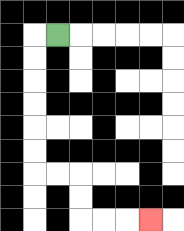{'start': '[2, 1]', 'end': '[6, 9]', 'path_directions': 'L,D,D,D,D,D,D,R,R,D,D,R,R,R', 'path_coordinates': '[[2, 1], [1, 1], [1, 2], [1, 3], [1, 4], [1, 5], [1, 6], [1, 7], [2, 7], [3, 7], [3, 8], [3, 9], [4, 9], [5, 9], [6, 9]]'}